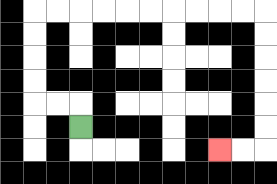{'start': '[3, 5]', 'end': '[9, 6]', 'path_directions': 'U,L,L,U,U,U,U,R,R,R,R,R,R,R,R,R,R,D,D,D,D,D,D,L,L', 'path_coordinates': '[[3, 5], [3, 4], [2, 4], [1, 4], [1, 3], [1, 2], [1, 1], [1, 0], [2, 0], [3, 0], [4, 0], [5, 0], [6, 0], [7, 0], [8, 0], [9, 0], [10, 0], [11, 0], [11, 1], [11, 2], [11, 3], [11, 4], [11, 5], [11, 6], [10, 6], [9, 6]]'}